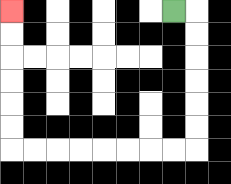{'start': '[7, 0]', 'end': '[0, 0]', 'path_directions': 'R,D,D,D,D,D,D,L,L,L,L,L,L,L,L,U,U,U,U,U,U', 'path_coordinates': '[[7, 0], [8, 0], [8, 1], [8, 2], [8, 3], [8, 4], [8, 5], [8, 6], [7, 6], [6, 6], [5, 6], [4, 6], [3, 6], [2, 6], [1, 6], [0, 6], [0, 5], [0, 4], [0, 3], [0, 2], [0, 1], [0, 0]]'}